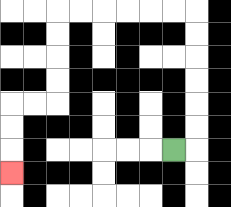{'start': '[7, 6]', 'end': '[0, 7]', 'path_directions': 'R,U,U,U,U,U,U,L,L,L,L,L,L,D,D,D,D,L,L,D,D,D', 'path_coordinates': '[[7, 6], [8, 6], [8, 5], [8, 4], [8, 3], [8, 2], [8, 1], [8, 0], [7, 0], [6, 0], [5, 0], [4, 0], [3, 0], [2, 0], [2, 1], [2, 2], [2, 3], [2, 4], [1, 4], [0, 4], [0, 5], [0, 6], [0, 7]]'}